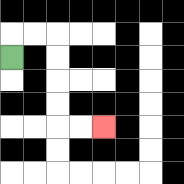{'start': '[0, 2]', 'end': '[4, 5]', 'path_directions': 'U,R,R,D,D,D,D,R,R', 'path_coordinates': '[[0, 2], [0, 1], [1, 1], [2, 1], [2, 2], [2, 3], [2, 4], [2, 5], [3, 5], [4, 5]]'}